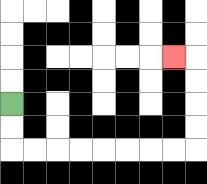{'start': '[0, 4]', 'end': '[7, 2]', 'path_directions': 'D,D,R,R,R,R,R,R,R,R,U,U,U,U,L', 'path_coordinates': '[[0, 4], [0, 5], [0, 6], [1, 6], [2, 6], [3, 6], [4, 6], [5, 6], [6, 6], [7, 6], [8, 6], [8, 5], [8, 4], [8, 3], [8, 2], [7, 2]]'}